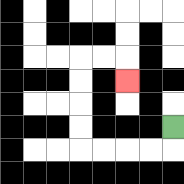{'start': '[7, 5]', 'end': '[5, 3]', 'path_directions': 'D,L,L,L,L,U,U,U,U,R,R,D', 'path_coordinates': '[[7, 5], [7, 6], [6, 6], [5, 6], [4, 6], [3, 6], [3, 5], [3, 4], [3, 3], [3, 2], [4, 2], [5, 2], [5, 3]]'}